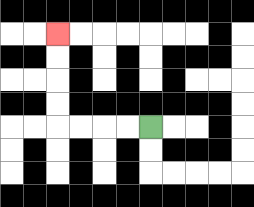{'start': '[6, 5]', 'end': '[2, 1]', 'path_directions': 'L,L,L,L,U,U,U,U', 'path_coordinates': '[[6, 5], [5, 5], [4, 5], [3, 5], [2, 5], [2, 4], [2, 3], [2, 2], [2, 1]]'}